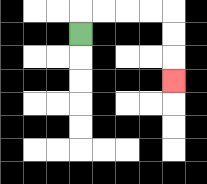{'start': '[3, 1]', 'end': '[7, 3]', 'path_directions': 'U,R,R,R,R,D,D,D', 'path_coordinates': '[[3, 1], [3, 0], [4, 0], [5, 0], [6, 0], [7, 0], [7, 1], [7, 2], [7, 3]]'}